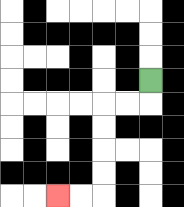{'start': '[6, 3]', 'end': '[2, 8]', 'path_directions': 'D,L,L,D,D,D,D,L,L', 'path_coordinates': '[[6, 3], [6, 4], [5, 4], [4, 4], [4, 5], [4, 6], [4, 7], [4, 8], [3, 8], [2, 8]]'}